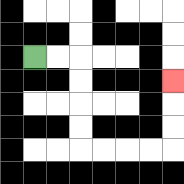{'start': '[1, 2]', 'end': '[7, 3]', 'path_directions': 'R,R,D,D,D,D,R,R,R,R,U,U,U', 'path_coordinates': '[[1, 2], [2, 2], [3, 2], [3, 3], [3, 4], [3, 5], [3, 6], [4, 6], [5, 6], [6, 6], [7, 6], [7, 5], [7, 4], [7, 3]]'}